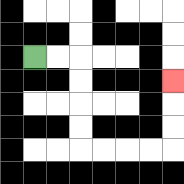{'start': '[1, 2]', 'end': '[7, 3]', 'path_directions': 'R,R,D,D,D,D,R,R,R,R,U,U,U', 'path_coordinates': '[[1, 2], [2, 2], [3, 2], [3, 3], [3, 4], [3, 5], [3, 6], [4, 6], [5, 6], [6, 6], [7, 6], [7, 5], [7, 4], [7, 3]]'}